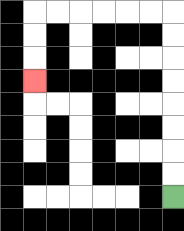{'start': '[7, 8]', 'end': '[1, 3]', 'path_directions': 'U,U,U,U,U,U,U,U,L,L,L,L,L,L,D,D,D', 'path_coordinates': '[[7, 8], [7, 7], [7, 6], [7, 5], [7, 4], [7, 3], [7, 2], [7, 1], [7, 0], [6, 0], [5, 0], [4, 0], [3, 0], [2, 0], [1, 0], [1, 1], [1, 2], [1, 3]]'}